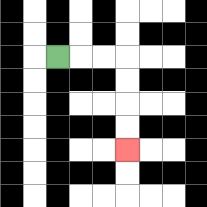{'start': '[2, 2]', 'end': '[5, 6]', 'path_directions': 'R,R,R,D,D,D,D', 'path_coordinates': '[[2, 2], [3, 2], [4, 2], [5, 2], [5, 3], [5, 4], [5, 5], [5, 6]]'}